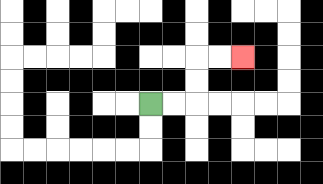{'start': '[6, 4]', 'end': '[10, 2]', 'path_directions': 'R,R,U,U,R,R', 'path_coordinates': '[[6, 4], [7, 4], [8, 4], [8, 3], [8, 2], [9, 2], [10, 2]]'}